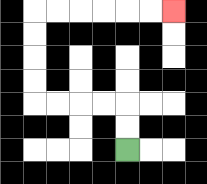{'start': '[5, 6]', 'end': '[7, 0]', 'path_directions': 'U,U,L,L,L,L,U,U,U,U,R,R,R,R,R,R', 'path_coordinates': '[[5, 6], [5, 5], [5, 4], [4, 4], [3, 4], [2, 4], [1, 4], [1, 3], [1, 2], [1, 1], [1, 0], [2, 0], [3, 0], [4, 0], [5, 0], [6, 0], [7, 0]]'}